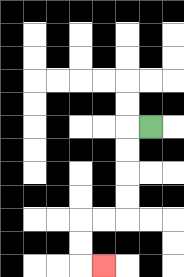{'start': '[6, 5]', 'end': '[4, 11]', 'path_directions': 'L,D,D,D,D,L,L,D,D,R', 'path_coordinates': '[[6, 5], [5, 5], [5, 6], [5, 7], [5, 8], [5, 9], [4, 9], [3, 9], [3, 10], [3, 11], [4, 11]]'}